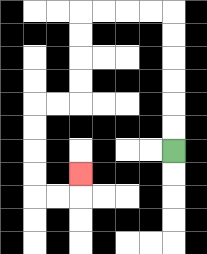{'start': '[7, 6]', 'end': '[3, 7]', 'path_directions': 'U,U,U,U,U,U,L,L,L,L,D,D,D,D,L,L,D,D,D,D,R,R,U', 'path_coordinates': '[[7, 6], [7, 5], [7, 4], [7, 3], [7, 2], [7, 1], [7, 0], [6, 0], [5, 0], [4, 0], [3, 0], [3, 1], [3, 2], [3, 3], [3, 4], [2, 4], [1, 4], [1, 5], [1, 6], [1, 7], [1, 8], [2, 8], [3, 8], [3, 7]]'}